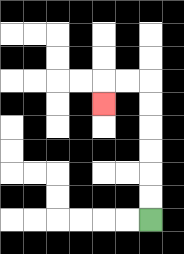{'start': '[6, 9]', 'end': '[4, 4]', 'path_directions': 'U,U,U,U,U,U,L,L,D', 'path_coordinates': '[[6, 9], [6, 8], [6, 7], [6, 6], [6, 5], [6, 4], [6, 3], [5, 3], [4, 3], [4, 4]]'}